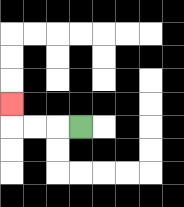{'start': '[3, 5]', 'end': '[0, 4]', 'path_directions': 'L,L,L,U', 'path_coordinates': '[[3, 5], [2, 5], [1, 5], [0, 5], [0, 4]]'}